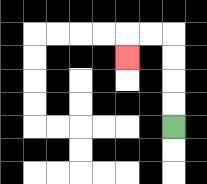{'start': '[7, 5]', 'end': '[5, 2]', 'path_directions': 'U,U,U,U,L,L,D', 'path_coordinates': '[[7, 5], [7, 4], [7, 3], [7, 2], [7, 1], [6, 1], [5, 1], [5, 2]]'}